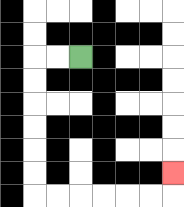{'start': '[3, 2]', 'end': '[7, 7]', 'path_directions': 'L,L,D,D,D,D,D,D,R,R,R,R,R,R,U', 'path_coordinates': '[[3, 2], [2, 2], [1, 2], [1, 3], [1, 4], [1, 5], [1, 6], [1, 7], [1, 8], [2, 8], [3, 8], [4, 8], [5, 8], [6, 8], [7, 8], [7, 7]]'}